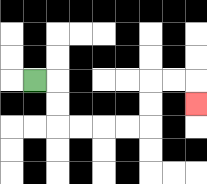{'start': '[1, 3]', 'end': '[8, 4]', 'path_directions': 'R,D,D,R,R,R,R,U,U,R,R,D', 'path_coordinates': '[[1, 3], [2, 3], [2, 4], [2, 5], [3, 5], [4, 5], [5, 5], [6, 5], [6, 4], [6, 3], [7, 3], [8, 3], [8, 4]]'}